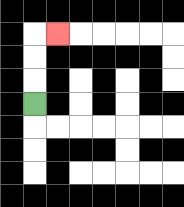{'start': '[1, 4]', 'end': '[2, 1]', 'path_directions': 'U,U,U,R', 'path_coordinates': '[[1, 4], [1, 3], [1, 2], [1, 1], [2, 1]]'}